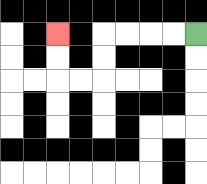{'start': '[8, 1]', 'end': '[2, 1]', 'path_directions': 'L,L,L,L,D,D,L,L,U,U', 'path_coordinates': '[[8, 1], [7, 1], [6, 1], [5, 1], [4, 1], [4, 2], [4, 3], [3, 3], [2, 3], [2, 2], [2, 1]]'}